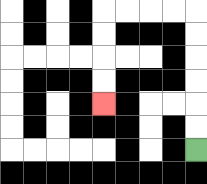{'start': '[8, 6]', 'end': '[4, 4]', 'path_directions': 'U,U,U,U,U,U,L,L,L,L,D,D,D,D', 'path_coordinates': '[[8, 6], [8, 5], [8, 4], [8, 3], [8, 2], [8, 1], [8, 0], [7, 0], [6, 0], [5, 0], [4, 0], [4, 1], [4, 2], [4, 3], [4, 4]]'}